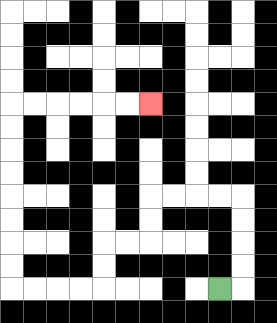{'start': '[9, 12]', 'end': '[6, 4]', 'path_directions': 'R,U,U,U,U,L,L,L,L,D,D,L,L,D,D,L,L,L,L,U,U,U,U,U,U,U,U,R,R,R,R,R,R', 'path_coordinates': '[[9, 12], [10, 12], [10, 11], [10, 10], [10, 9], [10, 8], [9, 8], [8, 8], [7, 8], [6, 8], [6, 9], [6, 10], [5, 10], [4, 10], [4, 11], [4, 12], [3, 12], [2, 12], [1, 12], [0, 12], [0, 11], [0, 10], [0, 9], [0, 8], [0, 7], [0, 6], [0, 5], [0, 4], [1, 4], [2, 4], [3, 4], [4, 4], [5, 4], [6, 4]]'}